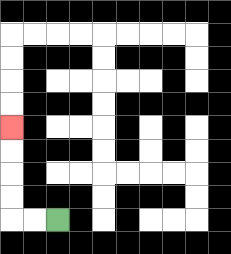{'start': '[2, 9]', 'end': '[0, 5]', 'path_directions': 'L,L,U,U,U,U', 'path_coordinates': '[[2, 9], [1, 9], [0, 9], [0, 8], [0, 7], [0, 6], [0, 5]]'}